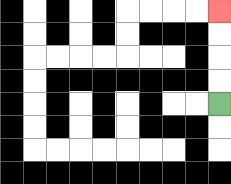{'start': '[9, 4]', 'end': '[9, 0]', 'path_directions': 'U,U,U,U', 'path_coordinates': '[[9, 4], [9, 3], [9, 2], [9, 1], [9, 0]]'}